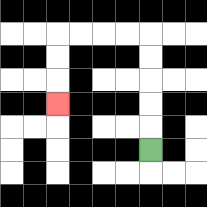{'start': '[6, 6]', 'end': '[2, 4]', 'path_directions': 'U,U,U,U,U,L,L,L,L,D,D,D', 'path_coordinates': '[[6, 6], [6, 5], [6, 4], [6, 3], [6, 2], [6, 1], [5, 1], [4, 1], [3, 1], [2, 1], [2, 2], [2, 3], [2, 4]]'}